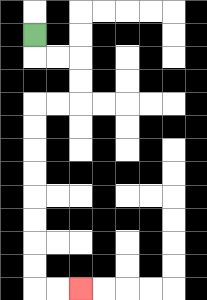{'start': '[1, 1]', 'end': '[3, 12]', 'path_directions': 'D,R,R,D,D,L,L,D,D,D,D,D,D,D,D,R,R', 'path_coordinates': '[[1, 1], [1, 2], [2, 2], [3, 2], [3, 3], [3, 4], [2, 4], [1, 4], [1, 5], [1, 6], [1, 7], [1, 8], [1, 9], [1, 10], [1, 11], [1, 12], [2, 12], [3, 12]]'}